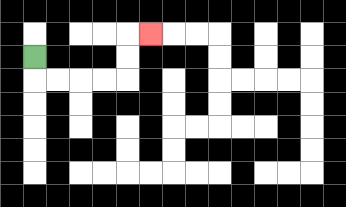{'start': '[1, 2]', 'end': '[6, 1]', 'path_directions': 'D,R,R,R,R,U,U,R', 'path_coordinates': '[[1, 2], [1, 3], [2, 3], [3, 3], [4, 3], [5, 3], [5, 2], [5, 1], [6, 1]]'}